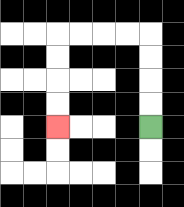{'start': '[6, 5]', 'end': '[2, 5]', 'path_directions': 'U,U,U,U,L,L,L,L,D,D,D,D', 'path_coordinates': '[[6, 5], [6, 4], [6, 3], [6, 2], [6, 1], [5, 1], [4, 1], [3, 1], [2, 1], [2, 2], [2, 3], [2, 4], [2, 5]]'}